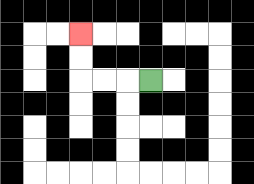{'start': '[6, 3]', 'end': '[3, 1]', 'path_directions': 'L,L,L,U,U', 'path_coordinates': '[[6, 3], [5, 3], [4, 3], [3, 3], [3, 2], [3, 1]]'}